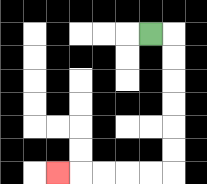{'start': '[6, 1]', 'end': '[2, 7]', 'path_directions': 'R,D,D,D,D,D,D,L,L,L,L,L', 'path_coordinates': '[[6, 1], [7, 1], [7, 2], [7, 3], [7, 4], [7, 5], [7, 6], [7, 7], [6, 7], [5, 7], [4, 7], [3, 7], [2, 7]]'}